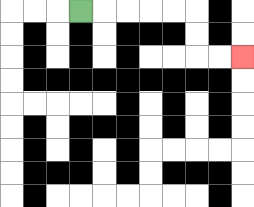{'start': '[3, 0]', 'end': '[10, 2]', 'path_directions': 'R,R,R,R,R,D,D,R,R', 'path_coordinates': '[[3, 0], [4, 0], [5, 0], [6, 0], [7, 0], [8, 0], [8, 1], [8, 2], [9, 2], [10, 2]]'}